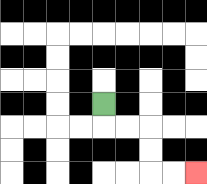{'start': '[4, 4]', 'end': '[8, 7]', 'path_directions': 'D,R,R,D,D,R,R', 'path_coordinates': '[[4, 4], [4, 5], [5, 5], [6, 5], [6, 6], [6, 7], [7, 7], [8, 7]]'}